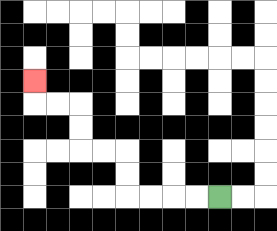{'start': '[9, 8]', 'end': '[1, 3]', 'path_directions': 'L,L,L,L,U,U,L,L,U,U,L,L,U', 'path_coordinates': '[[9, 8], [8, 8], [7, 8], [6, 8], [5, 8], [5, 7], [5, 6], [4, 6], [3, 6], [3, 5], [3, 4], [2, 4], [1, 4], [1, 3]]'}